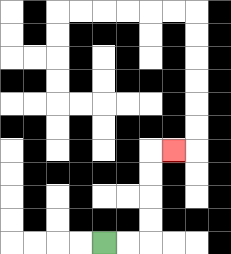{'start': '[4, 10]', 'end': '[7, 6]', 'path_directions': 'R,R,U,U,U,U,R', 'path_coordinates': '[[4, 10], [5, 10], [6, 10], [6, 9], [6, 8], [6, 7], [6, 6], [7, 6]]'}